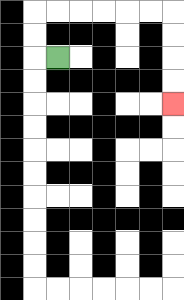{'start': '[2, 2]', 'end': '[7, 4]', 'path_directions': 'L,U,U,R,R,R,R,R,R,D,D,D,D', 'path_coordinates': '[[2, 2], [1, 2], [1, 1], [1, 0], [2, 0], [3, 0], [4, 0], [5, 0], [6, 0], [7, 0], [7, 1], [7, 2], [7, 3], [7, 4]]'}